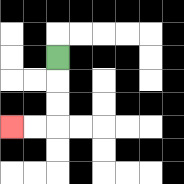{'start': '[2, 2]', 'end': '[0, 5]', 'path_directions': 'D,D,D,L,L', 'path_coordinates': '[[2, 2], [2, 3], [2, 4], [2, 5], [1, 5], [0, 5]]'}